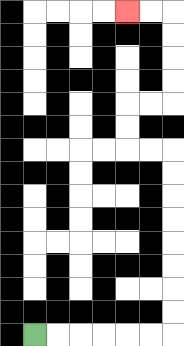{'start': '[1, 14]', 'end': '[5, 0]', 'path_directions': 'R,R,R,R,R,R,U,U,U,U,U,U,U,U,L,L,U,U,R,R,U,U,U,U,L,L', 'path_coordinates': '[[1, 14], [2, 14], [3, 14], [4, 14], [5, 14], [6, 14], [7, 14], [7, 13], [7, 12], [7, 11], [7, 10], [7, 9], [7, 8], [7, 7], [7, 6], [6, 6], [5, 6], [5, 5], [5, 4], [6, 4], [7, 4], [7, 3], [7, 2], [7, 1], [7, 0], [6, 0], [5, 0]]'}